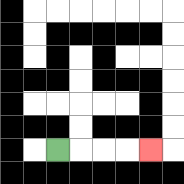{'start': '[2, 6]', 'end': '[6, 6]', 'path_directions': 'R,R,R,R', 'path_coordinates': '[[2, 6], [3, 6], [4, 6], [5, 6], [6, 6]]'}